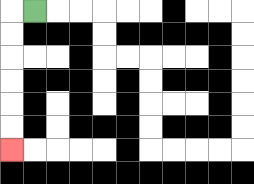{'start': '[1, 0]', 'end': '[0, 6]', 'path_directions': 'L,D,D,D,D,D,D', 'path_coordinates': '[[1, 0], [0, 0], [0, 1], [0, 2], [0, 3], [0, 4], [0, 5], [0, 6]]'}